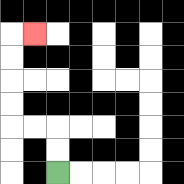{'start': '[2, 7]', 'end': '[1, 1]', 'path_directions': 'U,U,L,L,U,U,U,U,R', 'path_coordinates': '[[2, 7], [2, 6], [2, 5], [1, 5], [0, 5], [0, 4], [0, 3], [0, 2], [0, 1], [1, 1]]'}